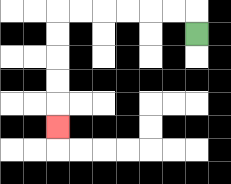{'start': '[8, 1]', 'end': '[2, 5]', 'path_directions': 'U,L,L,L,L,L,L,D,D,D,D,D', 'path_coordinates': '[[8, 1], [8, 0], [7, 0], [6, 0], [5, 0], [4, 0], [3, 0], [2, 0], [2, 1], [2, 2], [2, 3], [2, 4], [2, 5]]'}